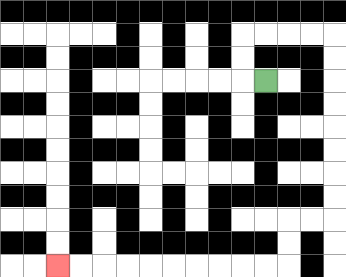{'start': '[11, 3]', 'end': '[2, 11]', 'path_directions': 'L,U,U,R,R,R,R,D,D,D,D,D,D,D,D,L,L,D,D,L,L,L,L,L,L,L,L,L,L', 'path_coordinates': '[[11, 3], [10, 3], [10, 2], [10, 1], [11, 1], [12, 1], [13, 1], [14, 1], [14, 2], [14, 3], [14, 4], [14, 5], [14, 6], [14, 7], [14, 8], [14, 9], [13, 9], [12, 9], [12, 10], [12, 11], [11, 11], [10, 11], [9, 11], [8, 11], [7, 11], [6, 11], [5, 11], [4, 11], [3, 11], [2, 11]]'}